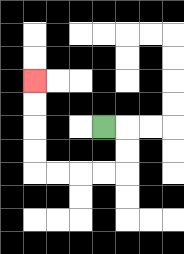{'start': '[4, 5]', 'end': '[1, 3]', 'path_directions': 'R,D,D,L,L,L,L,U,U,U,U', 'path_coordinates': '[[4, 5], [5, 5], [5, 6], [5, 7], [4, 7], [3, 7], [2, 7], [1, 7], [1, 6], [1, 5], [1, 4], [1, 3]]'}